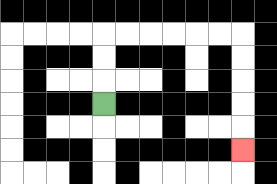{'start': '[4, 4]', 'end': '[10, 6]', 'path_directions': 'U,U,U,R,R,R,R,R,R,D,D,D,D,D', 'path_coordinates': '[[4, 4], [4, 3], [4, 2], [4, 1], [5, 1], [6, 1], [7, 1], [8, 1], [9, 1], [10, 1], [10, 2], [10, 3], [10, 4], [10, 5], [10, 6]]'}